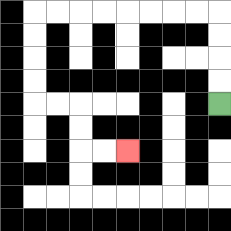{'start': '[9, 4]', 'end': '[5, 6]', 'path_directions': 'U,U,U,U,L,L,L,L,L,L,L,L,D,D,D,D,R,R,D,D,R,R', 'path_coordinates': '[[9, 4], [9, 3], [9, 2], [9, 1], [9, 0], [8, 0], [7, 0], [6, 0], [5, 0], [4, 0], [3, 0], [2, 0], [1, 0], [1, 1], [1, 2], [1, 3], [1, 4], [2, 4], [3, 4], [3, 5], [3, 6], [4, 6], [5, 6]]'}